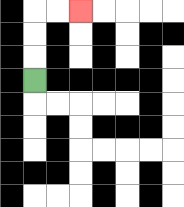{'start': '[1, 3]', 'end': '[3, 0]', 'path_directions': 'U,U,U,R,R', 'path_coordinates': '[[1, 3], [1, 2], [1, 1], [1, 0], [2, 0], [3, 0]]'}